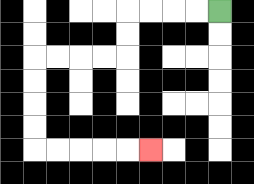{'start': '[9, 0]', 'end': '[6, 6]', 'path_directions': 'L,L,L,L,D,D,L,L,L,L,D,D,D,D,R,R,R,R,R', 'path_coordinates': '[[9, 0], [8, 0], [7, 0], [6, 0], [5, 0], [5, 1], [5, 2], [4, 2], [3, 2], [2, 2], [1, 2], [1, 3], [1, 4], [1, 5], [1, 6], [2, 6], [3, 6], [4, 6], [5, 6], [6, 6]]'}